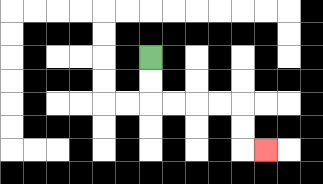{'start': '[6, 2]', 'end': '[11, 6]', 'path_directions': 'D,D,R,R,R,R,D,D,R', 'path_coordinates': '[[6, 2], [6, 3], [6, 4], [7, 4], [8, 4], [9, 4], [10, 4], [10, 5], [10, 6], [11, 6]]'}